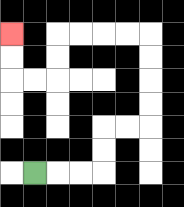{'start': '[1, 7]', 'end': '[0, 1]', 'path_directions': 'R,R,R,U,U,R,R,U,U,U,U,L,L,L,L,D,D,L,L,U,U', 'path_coordinates': '[[1, 7], [2, 7], [3, 7], [4, 7], [4, 6], [4, 5], [5, 5], [6, 5], [6, 4], [6, 3], [6, 2], [6, 1], [5, 1], [4, 1], [3, 1], [2, 1], [2, 2], [2, 3], [1, 3], [0, 3], [0, 2], [0, 1]]'}